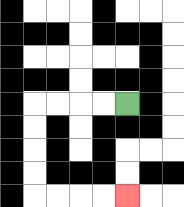{'start': '[5, 4]', 'end': '[5, 8]', 'path_directions': 'L,L,L,L,D,D,D,D,R,R,R,R', 'path_coordinates': '[[5, 4], [4, 4], [3, 4], [2, 4], [1, 4], [1, 5], [1, 6], [1, 7], [1, 8], [2, 8], [3, 8], [4, 8], [5, 8]]'}